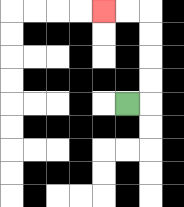{'start': '[5, 4]', 'end': '[4, 0]', 'path_directions': 'R,U,U,U,U,L,L', 'path_coordinates': '[[5, 4], [6, 4], [6, 3], [6, 2], [6, 1], [6, 0], [5, 0], [4, 0]]'}